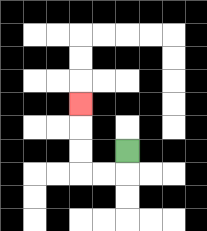{'start': '[5, 6]', 'end': '[3, 4]', 'path_directions': 'D,L,L,U,U,U', 'path_coordinates': '[[5, 6], [5, 7], [4, 7], [3, 7], [3, 6], [3, 5], [3, 4]]'}